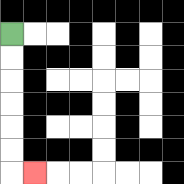{'start': '[0, 1]', 'end': '[1, 7]', 'path_directions': 'D,D,D,D,D,D,R', 'path_coordinates': '[[0, 1], [0, 2], [0, 3], [0, 4], [0, 5], [0, 6], [0, 7], [1, 7]]'}